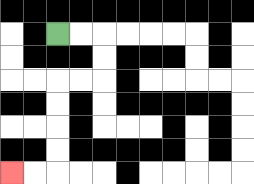{'start': '[2, 1]', 'end': '[0, 7]', 'path_directions': 'R,R,D,D,L,L,D,D,D,D,L,L', 'path_coordinates': '[[2, 1], [3, 1], [4, 1], [4, 2], [4, 3], [3, 3], [2, 3], [2, 4], [2, 5], [2, 6], [2, 7], [1, 7], [0, 7]]'}